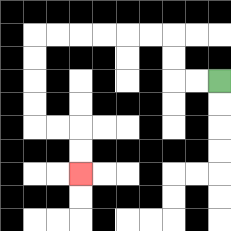{'start': '[9, 3]', 'end': '[3, 7]', 'path_directions': 'L,L,U,U,L,L,L,L,L,L,D,D,D,D,R,R,D,D', 'path_coordinates': '[[9, 3], [8, 3], [7, 3], [7, 2], [7, 1], [6, 1], [5, 1], [4, 1], [3, 1], [2, 1], [1, 1], [1, 2], [1, 3], [1, 4], [1, 5], [2, 5], [3, 5], [3, 6], [3, 7]]'}